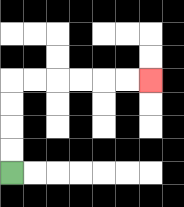{'start': '[0, 7]', 'end': '[6, 3]', 'path_directions': 'U,U,U,U,R,R,R,R,R,R', 'path_coordinates': '[[0, 7], [0, 6], [0, 5], [0, 4], [0, 3], [1, 3], [2, 3], [3, 3], [4, 3], [5, 3], [6, 3]]'}